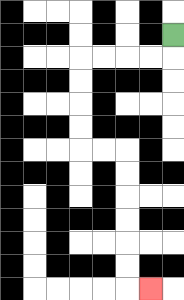{'start': '[7, 1]', 'end': '[6, 12]', 'path_directions': 'D,L,L,L,L,D,D,D,D,R,R,D,D,D,D,D,D,R', 'path_coordinates': '[[7, 1], [7, 2], [6, 2], [5, 2], [4, 2], [3, 2], [3, 3], [3, 4], [3, 5], [3, 6], [4, 6], [5, 6], [5, 7], [5, 8], [5, 9], [5, 10], [5, 11], [5, 12], [6, 12]]'}